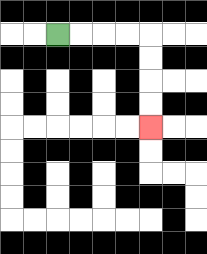{'start': '[2, 1]', 'end': '[6, 5]', 'path_directions': 'R,R,R,R,D,D,D,D', 'path_coordinates': '[[2, 1], [3, 1], [4, 1], [5, 1], [6, 1], [6, 2], [6, 3], [6, 4], [6, 5]]'}